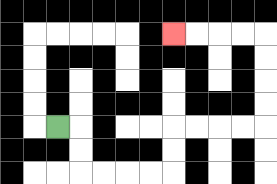{'start': '[2, 5]', 'end': '[7, 1]', 'path_directions': 'R,D,D,R,R,R,R,U,U,R,R,R,R,U,U,U,U,L,L,L,L', 'path_coordinates': '[[2, 5], [3, 5], [3, 6], [3, 7], [4, 7], [5, 7], [6, 7], [7, 7], [7, 6], [7, 5], [8, 5], [9, 5], [10, 5], [11, 5], [11, 4], [11, 3], [11, 2], [11, 1], [10, 1], [9, 1], [8, 1], [7, 1]]'}